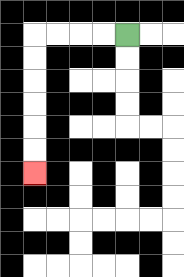{'start': '[5, 1]', 'end': '[1, 7]', 'path_directions': 'L,L,L,L,D,D,D,D,D,D', 'path_coordinates': '[[5, 1], [4, 1], [3, 1], [2, 1], [1, 1], [1, 2], [1, 3], [1, 4], [1, 5], [1, 6], [1, 7]]'}